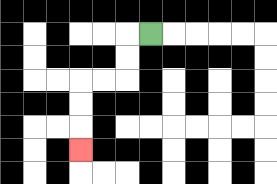{'start': '[6, 1]', 'end': '[3, 6]', 'path_directions': 'L,D,D,L,L,D,D,D', 'path_coordinates': '[[6, 1], [5, 1], [5, 2], [5, 3], [4, 3], [3, 3], [3, 4], [3, 5], [3, 6]]'}